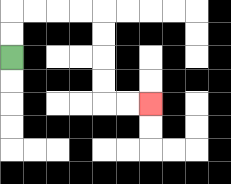{'start': '[0, 2]', 'end': '[6, 4]', 'path_directions': 'U,U,R,R,R,R,D,D,D,D,R,R', 'path_coordinates': '[[0, 2], [0, 1], [0, 0], [1, 0], [2, 0], [3, 0], [4, 0], [4, 1], [4, 2], [4, 3], [4, 4], [5, 4], [6, 4]]'}